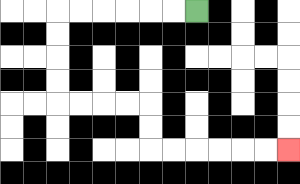{'start': '[8, 0]', 'end': '[12, 6]', 'path_directions': 'L,L,L,L,L,L,D,D,D,D,R,R,R,R,D,D,R,R,R,R,R,R', 'path_coordinates': '[[8, 0], [7, 0], [6, 0], [5, 0], [4, 0], [3, 0], [2, 0], [2, 1], [2, 2], [2, 3], [2, 4], [3, 4], [4, 4], [5, 4], [6, 4], [6, 5], [6, 6], [7, 6], [8, 6], [9, 6], [10, 6], [11, 6], [12, 6]]'}